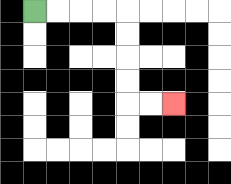{'start': '[1, 0]', 'end': '[7, 4]', 'path_directions': 'R,R,R,R,D,D,D,D,R,R', 'path_coordinates': '[[1, 0], [2, 0], [3, 0], [4, 0], [5, 0], [5, 1], [5, 2], [5, 3], [5, 4], [6, 4], [7, 4]]'}